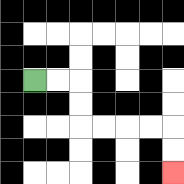{'start': '[1, 3]', 'end': '[7, 7]', 'path_directions': 'R,R,D,D,R,R,R,R,D,D', 'path_coordinates': '[[1, 3], [2, 3], [3, 3], [3, 4], [3, 5], [4, 5], [5, 5], [6, 5], [7, 5], [7, 6], [7, 7]]'}